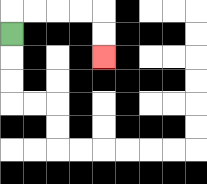{'start': '[0, 1]', 'end': '[4, 2]', 'path_directions': 'U,R,R,R,R,D,D', 'path_coordinates': '[[0, 1], [0, 0], [1, 0], [2, 0], [3, 0], [4, 0], [4, 1], [4, 2]]'}